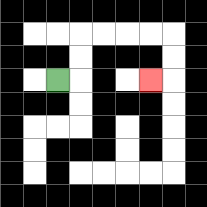{'start': '[2, 3]', 'end': '[6, 3]', 'path_directions': 'R,U,U,R,R,R,R,D,D,L', 'path_coordinates': '[[2, 3], [3, 3], [3, 2], [3, 1], [4, 1], [5, 1], [6, 1], [7, 1], [7, 2], [7, 3], [6, 3]]'}